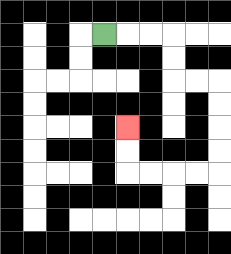{'start': '[4, 1]', 'end': '[5, 5]', 'path_directions': 'R,R,R,D,D,R,R,D,D,D,D,L,L,L,L,U,U', 'path_coordinates': '[[4, 1], [5, 1], [6, 1], [7, 1], [7, 2], [7, 3], [8, 3], [9, 3], [9, 4], [9, 5], [9, 6], [9, 7], [8, 7], [7, 7], [6, 7], [5, 7], [5, 6], [5, 5]]'}